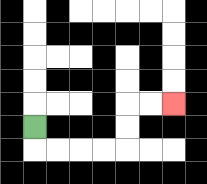{'start': '[1, 5]', 'end': '[7, 4]', 'path_directions': 'D,R,R,R,R,U,U,R,R', 'path_coordinates': '[[1, 5], [1, 6], [2, 6], [3, 6], [4, 6], [5, 6], [5, 5], [5, 4], [6, 4], [7, 4]]'}